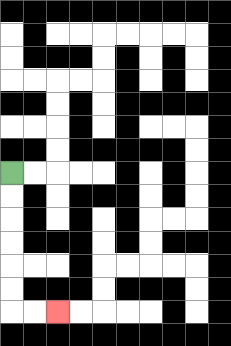{'start': '[0, 7]', 'end': '[2, 13]', 'path_directions': 'D,D,D,D,D,D,R,R', 'path_coordinates': '[[0, 7], [0, 8], [0, 9], [0, 10], [0, 11], [0, 12], [0, 13], [1, 13], [2, 13]]'}